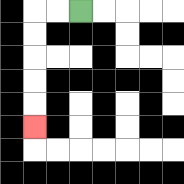{'start': '[3, 0]', 'end': '[1, 5]', 'path_directions': 'L,L,D,D,D,D,D', 'path_coordinates': '[[3, 0], [2, 0], [1, 0], [1, 1], [1, 2], [1, 3], [1, 4], [1, 5]]'}